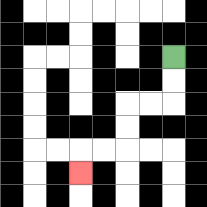{'start': '[7, 2]', 'end': '[3, 7]', 'path_directions': 'D,D,L,L,D,D,L,L,D', 'path_coordinates': '[[7, 2], [7, 3], [7, 4], [6, 4], [5, 4], [5, 5], [5, 6], [4, 6], [3, 6], [3, 7]]'}